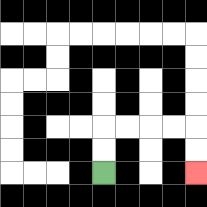{'start': '[4, 7]', 'end': '[8, 7]', 'path_directions': 'U,U,R,R,R,R,D,D', 'path_coordinates': '[[4, 7], [4, 6], [4, 5], [5, 5], [6, 5], [7, 5], [8, 5], [8, 6], [8, 7]]'}